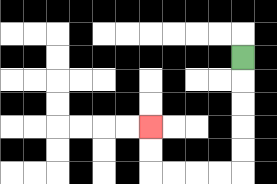{'start': '[10, 2]', 'end': '[6, 5]', 'path_directions': 'D,D,D,D,D,L,L,L,L,U,U', 'path_coordinates': '[[10, 2], [10, 3], [10, 4], [10, 5], [10, 6], [10, 7], [9, 7], [8, 7], [7, 7], [6, 7], [6, 6], [6, 5]]'}